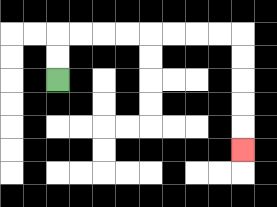{'start': '[2, 3]', 'end': '[10, 6]', 'path_directions': 'U,U,R,R,R,R,R,R,R,R,D,D,D,D,D', 'path_coordinates': '[[2, 3], [2, 2], [2, 1], [3, 1], [4, 1], [5, 1], [6, 1], [7, 1], [8, 1], [9, 1], [10, 1], [10, 2], [10, 3], [10, 4], [10, 5], [10, 6]]'}